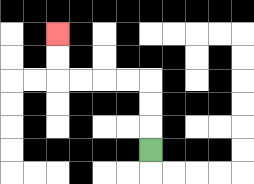{'start': '[6, 6]', 'end': '[2, 1]', 'path_directions': 'U,U,U,L,L,L,L,U,U', 'path_coordinates': '[[6, 6], [6, 5], [6, 4], [6, 3], [5, 3], [4, 3], [3, 3], [2, 3], [2, 2], [2, 1]]'}